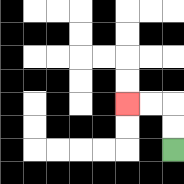{'start': '[7, 6]', 'end': '[5, 4]', 'path_directions': 'U,U,L,L', 'path_coordinates': '[[7, 6], [7, 5], [7, 4], [6, 4], [5, 4]]'}